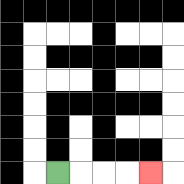{'start': '[2, 7]', 'end': '[6, 7]', 'path_directions': 'R,R,R,R', 'path_coordinates': '[[2, 7], [3, 7], [4, 7], [5, 7], [6, 7]]'}